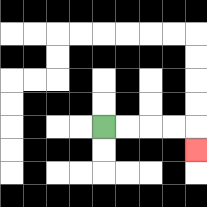{'start': '[4, 5]', 'end': '[8, 6]', 'path_directions': 'R,R,R,R,D', 'path_coordinates': '[[4, 5], [5, 5], [6, 5], [7, 5], [8, 5], [8, 6]]'}